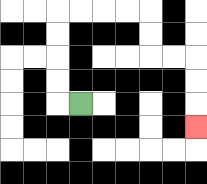{'start': '[3, 4]', 'end': '[8, 5]', 'path_directions': 'L,U,U,U,U,R,R,R,R,D,D,R,R,D,D,D', 'path_coordinates': '[[3, 4], [2, 4], [2, 3], [2, 2], [2, 1], [2, 0], [3, 0], [4, 0], [5, 0], [6, 0], [6, 1], [6, 2], [7, 2], [8, 2], [8, 3], [8, 4], [8, 5]]'}